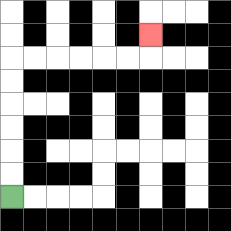{'start': '[0, 8]', 'end': '[6, 1]', 'path_directions': 'U,U,U,U,U,U,R,R,R,R,R,R,U', 'path_coordinates': '[[0, 8], [0, 7], [0, 6], [0, 5], [0, 4], [0, 3], [0, 2], [1, 2], [2, 2], [3, 2], [4, 2], [5, 2], [6, 2], [6, 1]]'}